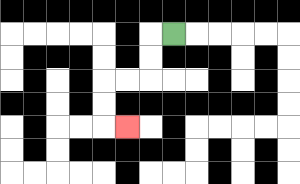{'start': '[7, 1]', 'end': '[5, 5]', 'path_directions': 'L,D,D,L,L,D,D,R', 'path_coordinates': '[[7, 1], [6, 1], [6, 2], [6, 3], [5, 3], [4, 3], [4, 4], [4, 5], [5, 5]]'}